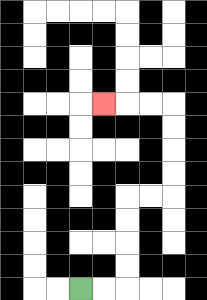{'start': '[3, 12]', 'end': '[4, 4]', 'path_directions': 'R,R,U,U,U,U,R,R,U,U,U,U,L,L,L', 'path_coordinates': '[[3, 12], [4, 12], [5, 12], [5, 11], [5, 10], [5, 9], [5, 8], [6, 8], [7, 8], [7, 7], [7, 6], [7, 5], [7, 4], [6, 4], [5, 4], [4, 4]]'}